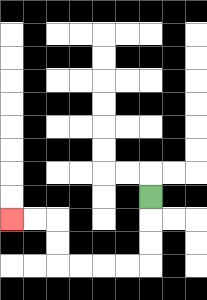{'start': '[6, 8]', 'end': '[0, 9]', 'path_directions': 'D,D,D,L,L,L,L,U,U,L,L', 'path_coordinates': '[[6, 8], [6, 9], [6, 10], [6, 11], [5, 11], [4, 11], [3, 11], [2, 11], [2, 10], [2, 9], [1, 9], [0, 9]]'}